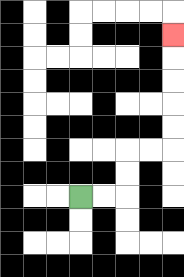{'start': '[3, 8]', 'end': '[7, 1]', 'path_directions': 'R,R,U,U,R,R,U,U,U,U,U', 'path_coordinates': '[[3, 8], [4, 8], [5, 8], [5, 7], [5, 6], [6, 6], [7, 6], [7, 5], [7, 4], [7, 3], [7, 2], [7, 1]]'}